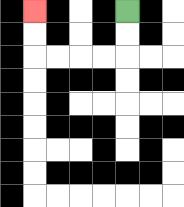{'start': '[5, 0]', 'end': '[1, 0]', 'path_directions': 'D,D,L,L,L,L,U,U', 'path_coordinates': '[[5, 0], [5, 1], [5, 2], [4, 2], [3, 2], [2, 2], [1, 2], [1, 1], [1, 0]]'}